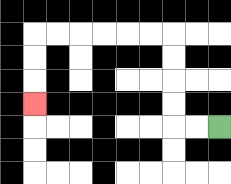{'start': '[9, 5]', 'end': '[1, 4]', 'path_directions': 'L,L,U,U,U,U,L,L,L,L,L,L,D,D,D', 'path_coordinates': '[[9, 5], [8, 5], [7, 5], [7, 4], [7, 3], [7, 2], [7, 1], [6, 1], [5, 1], [4, 1], [3, 1], [2, 1], [1, 1], [1, 2], [1, 3], [1, 4]]'}